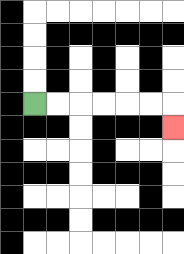{'start': '[1, 4]', 'end': '[7, 5]', 'path_directions': 'R,R,R,R,R,R,D', 'path_coordinates': '[[1, 4], [2, 4], [3, 4], [4, 4], [5, 4], [6, 4], [7, 4], [7, 5]]'}